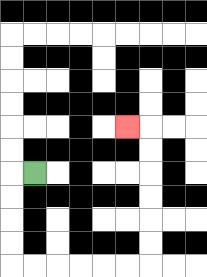{'start': '[1, 7]', 'end': '[5, 5]', 'path_directions': 'L,D,D,D,D,R,R,R,R,R,R,U,U,U,U,U,U,L', 'path_coordinates': '[[1, 7], [0, 7], [0, 8], [0, 9], [0, 10], [0, 11], [1, 11], [2, 11], [3, 11], [4, 11], [5, 11], [6, 11], [6, 10], [6, 9], [6, 8], [6, 7], [6, 6], [6, 5], [5, 5]]'}